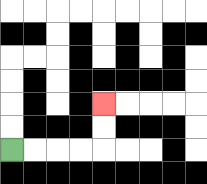{'start': '[0, 6]', 'end': '[4, 4]', 'path_directions': 'R,R,R,R,U,U', 'path_coordinates': '[[0, 6], [1, 6], [2, 6], [3, 6], [4, 6], [4, 5], [4, 4]]'}